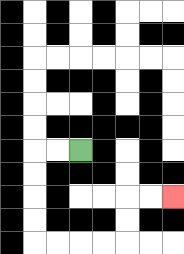{'start': '[3, 6]', 'end': '[7, 8]', 'path_directions': 'L,L,D,D,D,D,R,R,R,R,U,U,R,R', 'path_coordinates': '[[3, 6], [2, 6], [1, 6], [1, 7], [1, 8], [1, 9], [1, 10], [2, 10], [3, 10], [4, 10], [5, 10], [5, 9], [5, 8], [6, 8], [7, 8]]'}